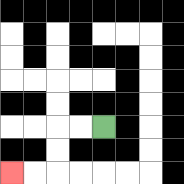{'start': '[4, 5]', 'end': '[0, 7]', 'path_directions': 'L,L,D,D,L,L', 'path_coordinates': '[[4, 5], [3, 5], [2, 5], [2, 6], [2, 7], [1, 7], [0, 7]]'}